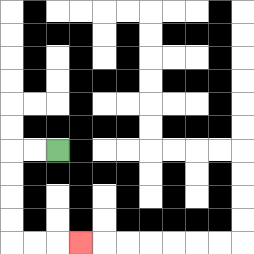{'start': '[2, 6]', 'end': '[3, 10]', 'path_directions': 'L,L,D,D,D,D,R,R,R', 'path_coordinates': '[[2, 6], [1, 6], [0, 6], [0, 7], [0, 8], [0, 9], [0, 10], [1, 10], [2, 10], [3, 10]]'}